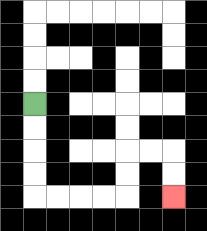{'start': '[1, 4]', 'end': '[7, 8]', 'path_directions': 'D,D,D,D,R,R,R,R,U,U,R,R,D,D', 'path_coordinates': '[[1, 4], [1, 5], [1, 6], [1, 7], [1, 8], [2, 8], [3, 8], [4, 8], [5, 8], [5, 7], [5, 6], [6, 6], [7, 6], [7, 7], [7, 8]]'}